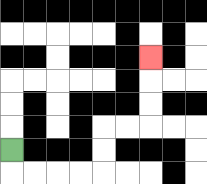{'start': '[0, 6]', 'end': '[6, 2]', 'path_directions': 'D,R,R,R,R,U,U,R,R,U,U,U', 'path_coordinates': '[[0, 6], [0, 7], [1, 7], [2, 7], [3, 7], [4, 7], [4, 6], [4, 5], [5, 5], [6, 5], [6, 4], [6, 3], [6, 2]]'}